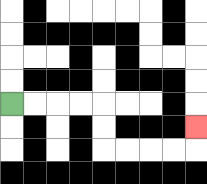{'start': '[0, 4]', 'end': '[8, 5]', 'path_directions': 'R,R,R,R,D,D,R,R,R,R,U', 'path_coordinates': '[[0, 4], [1, 4], [2, 4], [3, 4], [4, 4], [4, 5], [4, 6], [5, 6], [6, 6], [7, 6], [8, 6], [8, 5]]'}